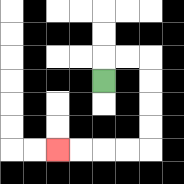{'start': '[4, 3]', 'end': '[2, 6]', 'path_directions': 'U,R,R,D,D,D,D,L,L,L,L', 'path_coordinates': '[[4, 3], [4, 2], [5, 2], [6, 2], [6, 3], [6, 4], [6, 5], [6, 6], [5, 6], [4, 6], [3, 6], [2, 6]]'}